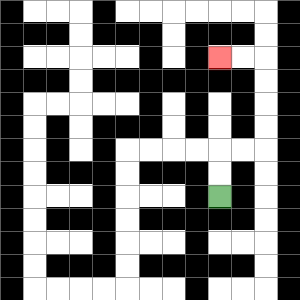{'start': '[9, 8]', 'end': '[9, 2]', 'path_directions': 'U,U,R,R,U,U,U,U,L,L', 'path_coordinates': '[[9, 8], [9, 7], [9, 6], [10, 6], [11, 6], [11, 5], [11, 4], [11, 3], [11, 2], [10, 2], [9, 2]]'}